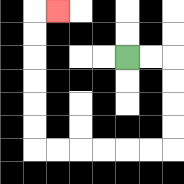{'start': '[5, 2]', 'end': '[2, 0]', 'path_directions': 'R,R,D,D,D,D,L,L,L,L,L,L,U,U,U,U,U,U,R', 'path_coordinates': '[[5, 2], [6, 2], [7, 2], [7, 3], [7, 4], [7, 5], [7, 6], [6, 6], [5, 6], [4, 6], [3, 6], [2, 6], [1, 6], [1, 5], [1, 4], [1, 3], [1, 2], [1, 1], [1, 0], [2, 0]]'}